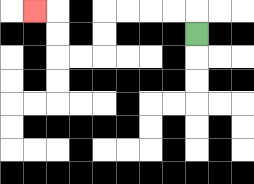{'start': '[8, 1]', 'end': '[1, 0]', 'path_directions': 'U,L,L,L,L,D,D,L,L,U,U,L', 'path_coordinates': '[[8, 1], [8, 0], [7, 0], [6, 0], [5, 0], [4, 0], [4, 1], [4, 2], [3, 2], [2, 2], [2, 1], [2, 0], [1, 0]]'}